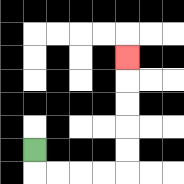{'start': '[1, 6]', 'end': '[5, 2]', 'path_directions': 'D,R,R,R,R,U,U,U,U,U', 'path_coordinates': '[[1, 6], [1, 7], [2, 7], [3, 7], [4, 7], [5, 7], [5, 6], [5, 5], [5, 4], [5, 3], [5, 2]]'}